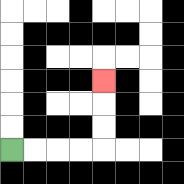{'start': '[0, 6]', 'end': '[4, 3]', 'path_directions': 'R,R,R,R,U,U,U', 'path_coordinates': '[[0, 6], [1, 6], [2, 6], [3, 6], [4, 6], [4, 5], [4, 4], [4, 3]]'}